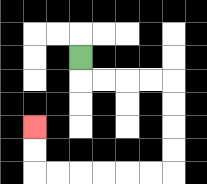{'start': '[3, 2]', 'end': '[1, 5]', 'path_directions': 'D,R,R,R,R,D,D,D,D,L,L,L,L,L,L,U,U', 'path_coordinates': '[[3, 2], [3, 3], [4, 3], [5, 3], [6, 3], [7, 3], [7, 4], [7, 5], [7, 6], [7, 7], [6, 7], [5, 7], [4, 7], [3, 7], [2, 7], [1, 7], [1, 6], [1, 5]]'}